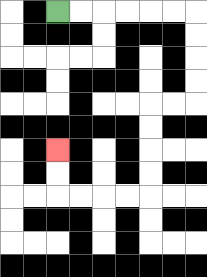{'start': '[2, 0]', 'end': '[2, 6]', 'path_directions': 'R,R,R,R,R,R,D,D,D,D,L,L,D,D,D,D,L,L,L,L,U,U', 'path_coordinates': '[[2, 0], [3, 0], [4, 0], [5, 0], [6, 0], [7, 0], [8, 0], [8, 1], [8, 2], [8, 3], [8, 4], [7, 4], [6, 4], [6, 5], [6, 6], [6, 7], [6, 8], [5, 8], [4, 8], [3, 8], [2, 8], [2, 7], [2, 6]]'}